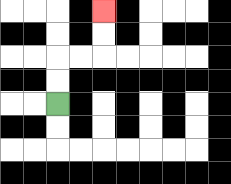{'start': '[2, 4]', 'end': '[4, 0]', 'path_directions': 'U,U,R,R,U,U', 'path_coordinates': '[[2, 4], [2, 3], [2, 2], [3, 2], [4, 2], [4, 1], [4, 0]]'}